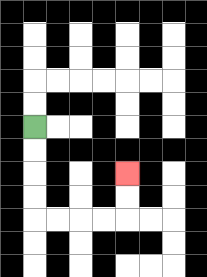{'start': '[1, 5]', 'end': '[5, 7]', 'path_directions': 'D,D,D,D,R,R,R,R,U,U', 'path_coordinates': '[[1, 5], [1, 6], [1, 7], [1, 8], [1, 9], [2, 9], [3, 9], [4, 9], [5, 9], [5, 8], [5, 7]]'}